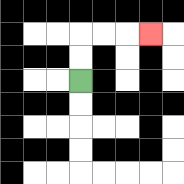{'start': '[3, 3]', 'end': '[6, 1]', 'path_directions': 'U,U,R,R,R', 'path_coordinates': '[[3, 3], [3, 2], [3, 1], [4, 1], [5, 1], [6, 1]]'}